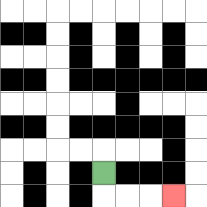{'start': '[4, 7]', 'end': '[7, 8]', 'path_directions': 'D,R,R,R', 'path_coordinates': '[[4, 7], [4, 8], [5, 8], [6, 8], [7, 8]]'}